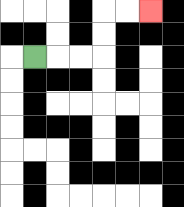{'start': '[1, 2]', 'end': '[6, 0]', 'path_directions': 'R,R,R,U,U,R,R', 'path_coordinates': '[[1, 2], [2, 2], [3, 2], [4, 2], [4, 1], [4, 0], [5, 0], [6, 0]]'}